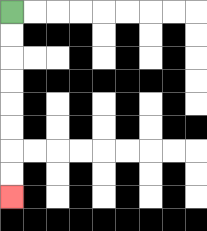{'start': '[0, 0]', 'end': '[0, 8]', 'path_directions': 'D,D,D,D,D,D,D,D', 'path_coordinates': '[[0, 0], [0, 1], [0, 2], [0, 3], [0, 4], [0, 5], [0, 6], [0, 7], [0, 8]]'}